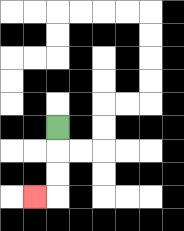{'start': '[2, 5]', 'end': '[1, 8]', 'path_directions': 'D,D,D,L', 'path_coordinates': '[[2, 5], [2, 6], [2, 7], [2, 8], [1, 8]]'}